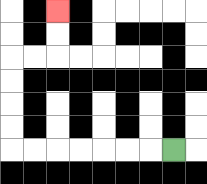{'start': '[7, 6]', 'end': '[2, 0]', 'path_directions': 'L,L,L,L,L,L,L,U,U,U,U,R,R,U,U', 'path_coordinates': '[[7, 6], [6, 6], [5, 6], [4, 6], [3, 6], [2, 6], [1, 6], [0, 6], [0, 5], [0, 4], [0, 3], [0, 2], [1, 2], [2, 2], [2, 1], [2, 0]]'}